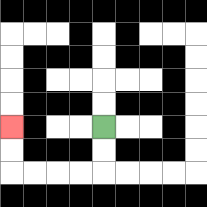{'start': '[4, 5]', 'end': '[0, 5]', 'path_directions': 'D,D,L,L,L,L,U,U', 'path_coordinates': '[[4, 5], [4, 6], [4, 7], [3, 7], [2, 7], [1, 7], [0, 7], [0, 6], [0, 5]]'}